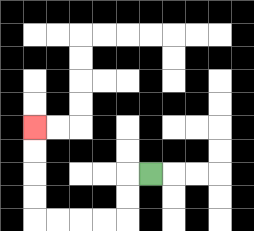{'start': '[6, 7]', 'end': '[1, 5]', 'path_directions': 'L,D,D,L,L,L,L,U,U,U,U', 'path_coordinates': '[[6, 7], [5, 7], [5, 8], [5, 9], [4, 9], [3, 9], [2, 9], [1, 9], [1, 8], [1, 7], [1, 6], [1, 5]]'}